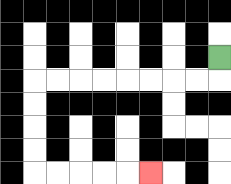{'start': '[9, 2]', 'end': '[6, 7]', 'path_directions': 'D,L,L,L,L,L,L,L,L,D,D,D,D,R,R,R,R,R', 'path_coordinates': '[[9, 2], [9, 3], [8, 3], [7, 3], [6, 3], [5, 3], [4, 3], [3, 3], [2, 3], [1, 3], [1, 4], [1, 5], [1, 6], [1, 7], [2, 7], [3, 7], [4, 7], [5, 7], [6, 7]]'}